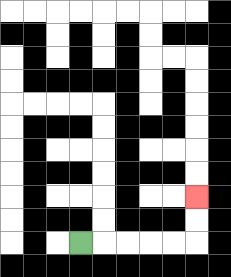{'start': '[3, 10]', 'end': '[8, 8]', 'path_directions': 'R,R,R,R,R,U,U', 'path_coordinates': '[[3, 10], [4, 10], [5, 10], [6, 10], [7, 10], [8, 10], [8, 9], [8, 8]]'}